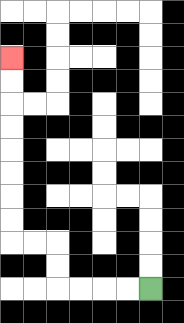{'start': '[6, 12]', 'end': '[0, 2]', 'path_directions': 'L,L,L,L,U,U,L,L,U,U,U,U,U,U,U,U', 'path_coordinates': '[[6, 12], [5, 12], [4, 12], [3, 12], [2, 12], [2, 11], [2, 10], [1, 10], [0, 10], [0, 9], [0, 8], [0, 7], [0, 6], [0, 5], [0, 4], [0, 3], [0, 2]]'}